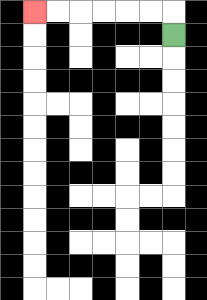{'start': '[7, 1]', 'end': '[1, 0]', 'path_directions': 'U,L,L,L,L,L,L', 'path_coordinates': '[[7, 1], [7, 0], [6, 0], [5, 0], [4, 0], [3, 0], [2, 0], [1, 0]]'}